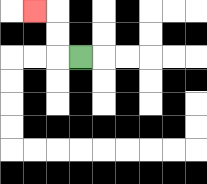{'start': '[3, 2]', 'end': '[1, 0]', 'path_directions': 'L,U,U,L', 'path_coordinates': '[[3, 2], [2, 2], [2, 1], [2, 0], [1, 0]]'}